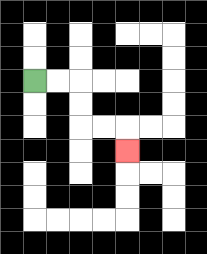{'start': '[1, 3]', 'end': '[5, 6]', 'path_directions': 'R,R,D,D,R,R,D', 'path_coordinates': '[[1, 3], [2, 3], [3, 3], [3, 4], [3, 5], [4, 5], [5, 5], [5, 6]]'}